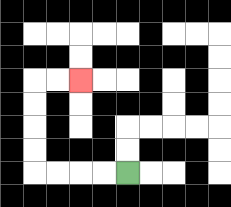{'start': '[5, 7]', 'end': '[3, 3]', 'path_directions': 'L,L,L,L,U,U,U,U,R,R', 'path_coordinates': '[[5, 7], [4, 7], [3, 7], [2, 7], [1, 7], [1, 6], [1, 5], [1, 4], [1, 3], [2, 3], [3, 3]]'}